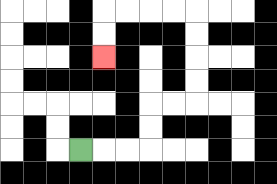{'start': '[3, 6]', 'end': '[4, 2]', 'path_directions': 'R,R,R,U,U,R,R,U,U,U,U,L,L,L,L,D,D', 'path_coordinates': '[[3, 6], [4, 6], [5, 6], [6, 6], [6, 5], [6, 4], [7, 4], [8, 4], [8, 3], [8, 2], [8, 1], [8, 0], [7, 0], [6, 0], [5, 0], [4, 0], [4, 1], [4, 2]]'}